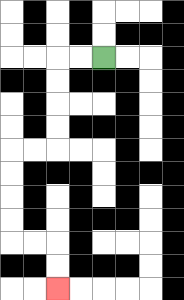{'start': '[4, 2]', 'end': '[2, 12]', 'path_directions': 'L,L,D,D,D,D,L,L,D,D,D,D,R,R,D,D', 'path_coordinates': '[[4, 2], [3, 2], [2, 2], [2, 3], [2, 4], [2, 5], [2, 6], [1, 6], [0, 6], [0, 7], [0, 8], [0, 9], [0, 10], [1, 10], [2, 10], [2, 11], [2, 12]]'}